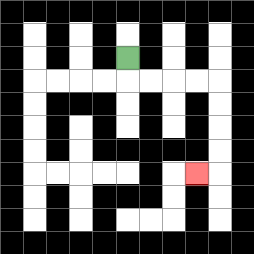{'start': '[5, 2]', 'end': '[8, 7]', 'path_directions': 'D,R,R,R,R,D,D,D,D,L', 'path_coordinates': '[[5, 2], [5, 3], [6, 3], [7, 3], [8, 3], [9, 3], [9, 4], [9, 5], [9, 6], [9, 7], [8, 7]]'}